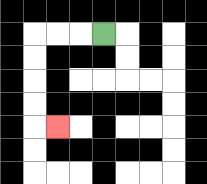{'start': '[4, 1]', 'end': '[2, 5]', 'path_directions': 'L,L,L,D,D,D,D,R', 'path_coordinates': '[[4, 1], [3, 1], [2, 1], [1, 1], [1, 2], [1, 3], [1, 4], [1, 5], [2, 5]]'}